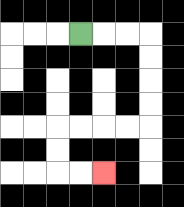{'start': '[3, 1]', 'end': '[4, 7]', 'path_directions': 'R,R,R,D,D,D,D,L,L,L,L,D,D,R,R', 'path_coordinates': '[[3, 1], [4, 1], [5, 1], [6, 1], [6, 2], [6, 3], [6, 4], [6, 5], [5, 5], [4, 5], [3, 5], [2, 5], [2, 6], [2, 7], [3, 7], [4, 7]]'}